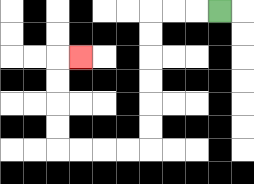{'start': '[9, 0]', 'end': '[3, 2]', 'path_directions': 'L,L,L,D,D,D,D,D,D,L,L,L,L,U,U,U,U,R', 'path_coordinates': '[[9, 0], [8, 0], [7, 0], [6, 0], [6, 1], [6, 2], [6, 3], [6, 4], [6, 5], [6, 6], [5, 6], [4, 6], [3, 6], [2, 6], [2, 5], [2, 4], [2, 3], [2, 2], [3, 2]]'}